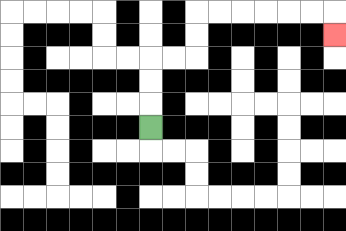{'start': '[6, 5]', 'end': '[14, 1]', 'path_directions': 'U,U,U,R,R,U,U,R,R,R,R,R,R,D', 'path_coordinates': '[[6, 5], [6, 4], [6, 3], [6, 2], [7, 2], [8, 2], [8, 1], [8, 0], [9, 0], [10, 0], [11, 0], [12, 0], [13, 0], [14, 0], [14, 1]]'}